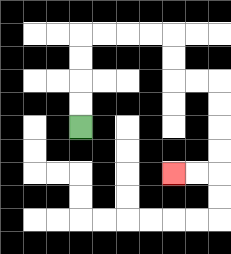{'start': '[3, 5]', 'end': '[7, 7]', 'path_directions': 'U,U,U,U,R,R,R,R,D,D,R,R,D,D,D,D,L,L', 'path_coordinates': '[[3, 5], [3, 4], [3, 3], [3, 2], [3, 1], [4, 1], [5, 1], [6, 1], [7, 1], [7, 2], [7, 3], [8, 3], [9, 3], [9, 4], [9, 5], [9, 6], [9, 7], [8, 7], [7, 7]]'}